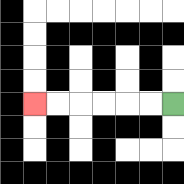{'start': '[7, 4]', 'end': '[1, 4]', 'path_directions': 'L,L,L,L,L,L', 'path_coordinates': '[[7, 4], [6, 4], [5, 4], [4, 4], [3, 4], [2, 4], [1, 4]]'}